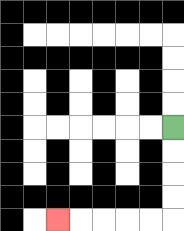{'start': '[7, 5]', 'end': '[2, 9]', 'path_directions': 'D,D,D,D,L,L,L,L,L', 'path_coordinates': '[[7, 5], [7, 6], [7, 7], [7, 8], [7, 9], [6, 9], [5, 9], [4, 9], [3, 9], [2, 9]]'}